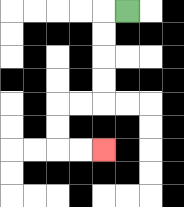{'start': '[5, 0]', 'end': '[4, 6]', 'path_directions': 'L,D,D,D,D,L,L,D,D,R,R', 'path_coordinates': '[[5, 0], [4, 0], [4, 1], [4, 2], [4, 3], [4, 4], [3, 4], [2, 4], [2, 5], [2, 6], [3, 6], [4, 6]]'}